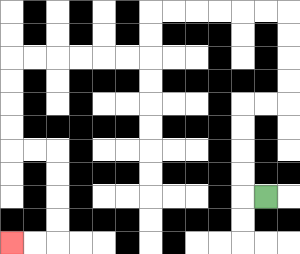{'start': '[11, 8]', 'end': '[0, 10]', 'path_directions': 'L,U,U,U,U,R,R,U,U,U,U,L,L,L,L,L,L,D,D,L,L,L,L,L,L,D,D,D,D,R,R,D,D,D,D,L,L', 'path_coordinates': '[[11, 8], [10, 8], [10, 7], [10, 6], [10, 5], [10, 4], [11, 4], [12, 4], [12, 3], [12, 2], [12, 1], [12, 0], [11, 0], [10, 0], [9, 0], [8, 0], [7, 0], [6, 0], [6, 1], [6, 2], [5, 2], [4, 2], [3, 2], [2, 2], [1, 2], [0, 2], [0, 3], [0, 4], [0, 5], [0, 6], [1, 6], [2, 6], [2, 7], [2, 8], [2, 9], [2, 10], [1, 10], [0, 10]]'}